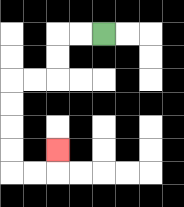{'start': '[4, 1]', 'end': '[2, 6]', 'path_directions': 'L,L,D,D,L,L,D,D,D,D,R,R,U', 'path_coordinates': '[[4, 1], [3, 1], [2, 1], [2, 2], [2, 3], [1, 3], [0, 3], [0, 4], [0, 5], [0, 6], [0, 7], [1, 7], [2, 7], [2, 6]]'}